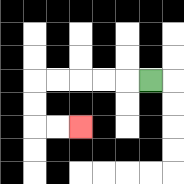{'start': '[6, 3]', 'end': '[3, 5]', 'path_directions': 'L,L,L,L,L,D,D,R,R', 'path_coordinates': '[[6, 3], [5, 3], [4, 3], [3, 3], [2, 3], [1, 3], [1, 4], [1, 5], [2, 5], [3, 5]]'}